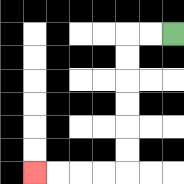{'start': '[7, 1]', 'end': '[1, 7]', 'path_directions': 'L,L,D,D,D,D,D,D,L,L,L,L', 'path_coordinates': '[[7, 1], [6, 1], [5, 1], [5, 2], [5, 3], [5, 4], [5, 5], [5, 6], [5, 7], [4, 7], [3, 7], [2, 7], [1, 7]]'}